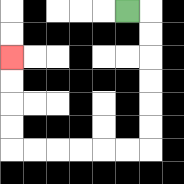{'start': '[5, 0]', 'end': '[0, 2]', 'path_directions': 'R,D,D,D,D,D,D,L,L,L,L,L,L,U,U,U,U', 'path_coordinates': '[[5, 0], [6, 0], [6, 1], [6, 2], [6, 3], [6, 4], [6, 5], [6, 6], [5, 6], [4, 6], [3, 6], [2, 6], [1, 6], [0, 6], [0, 5], [0, 4], [0, 3], [0, 2]]'}